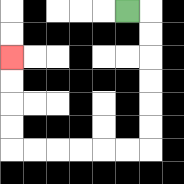{'start': '[5, 0]', 'end': '[0, 2]', 'path_directions': 'R,D,D,D,D,D,D,L,L,L,L,L,L,U,U,U,U', 'path_coordinates': '[[5, 0], [6, 0], [6, 1], [6, 2], [6, 3], [6, 4], [6, 5], [6, 6], [5, 6], [4, 6], [3, 6], [2, 6], [1, 6], [0, 6], [0, 5], [0, 4], [0, 3], [0, 2]]'}